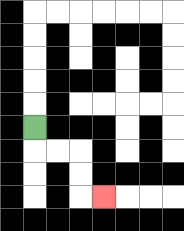{'start': '[1, 5]', 'end': '[4, 8]', 'path_directions': 'D,R,R,D,D,R', 'path_coordinates': '[[1, 5], [1, 6], [2, 6], [3, 6], [3, 7], [3, 8], [4, 8]]'}